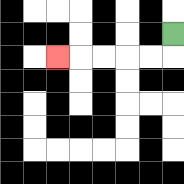{'start': '[7, 1]', 'end': '[2, 2]', 'path_directions': 'D,L,L,L,L,L', 'path_coordinates': '[[7, 1], [7, 2], [6, 2], [5, 2], [4, 2], [3, 2], [2, 2]]'}